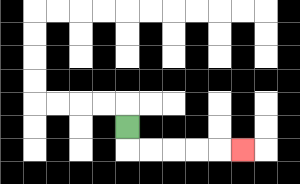{'start': '[5, 5]', 'end': '[10, 6]', 'path_directions': 'D,R,R,R,R,R', 'path_coordinates': '[[5, 5], [5, 6], [6, 6], [7, 6], [8, 6], [9, 6], [10, 6]]'}